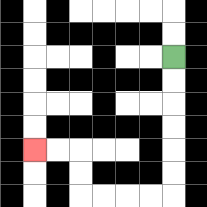{'start': '[7, 2]', 'end': '[1, 6]', 'path_directions': 'D,D,D,D,D,D,L,L,L,L,U,U,L,L', 'path_coordinates': '[[7, 2], [7, 3], [7, 4], [7, 5], [7, 6], [7, 7], [7, 8], [6, 8], [5, 8], [4, 8], [3, 8], [3, 7], [3, 6], [2, 6], [1, 6]]'}